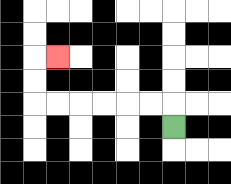{'start': '[7, 5]', 'end': '[2, 2]', 'path_directions': 'U,L,L,L,L,L,L,U,U,R', 'path_coordinates': '[[7, 5], [7, 4], [6, 4], [5, 4], [4, 4], [3, 4], [2, 4], [1, 4], [1, 3], [1, 2], [2, 2]]'}